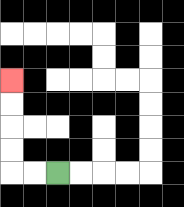{'start': '[2, 7]', 'end': '[0, 3]', 'path_directions': 'L,L,U,U,U,U', 'path_coordinates': '[[2, 7], [1, 7], [0, 7], [0, 6], [0, 5], [0, 4], [0, 3]]'}